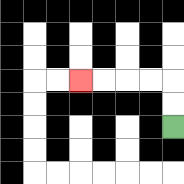{'start': '[7, 5]', 'end': '[3, 3]', 'path_directions': 'U,U,L,L,L,L', 'path_coordinates': '[[7, 5], [7, 4], [7, 3], [6, 3], [5, 3], [4, 3], [3, 3]]'}